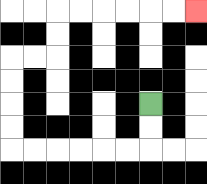{'start': '[6, 4]', 'end': '[8, 0]', 'path_directions': 'D,D,L,L,L,L,L,L,U,U,U,U,R,R,U,U,R,R,R,R,R,R', 'path_coordinates': '[[6, 4], [6, 5], [6, 6], [5, 6], [4, 6], [3, 6], [2, 6], [1, 6], [0, 6], [0, 5], [0, 4], [0, 3], [0, 2], [1, 2], [2, 2], [2, 1], [2, 0], [3, 0], [4, 0], [5, 0], [6, 0], [7, 0], [8, 0]]'}